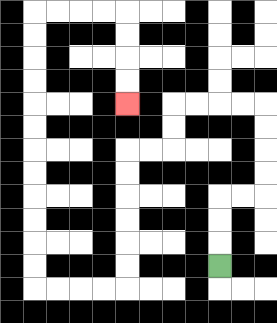{'start': '[9, 11]', 'end': '[5, 4]', 'path_directions': 'U,U,U,R,R,U,U,U,U,L,L,L,L,D,D,L,L,D,D,D,D,D,D,L,L,L,L,U,U,U,U,U,U,U,U,U,U,U,U,R,R,R,R,D,D,D,D', 'path_coordinates': '[[9, 11], [9, 10], [9, 9], [9, 8], [10, 8], [11, 8], [11, 7], [11, 6], [11, 5], [11, 4], [10, 4], [9, 4], [8, 4], [7, 4], [7, 5], [7, 6], [6, 6], [5, 6], [5, 7], [5, 8], [5, 9], [5, 10], [5, 11], [5, 12], [4, 12], [3, 12], [2, 12], [1, 12], [1, 11], [1, 10], [1, 9], [1, 8], [1, 7], [1, 6], [1, 5], [1, 4], [1, 3], [1, 2], [1, 1], [1, 0], [2, 0], [3, 0], [4, 0], [5, 0], [5, 1], [5, 2], [5, 3], [5, 4]]'}